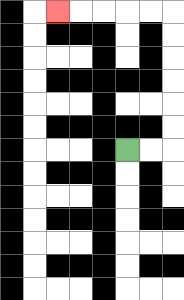{'start': '[5, 6]', 'end': '[2, 0]', 'path_directions': 'R,R,U,U,U,U,U,U,L,L,L,L,L', 'path_coordinates': '[[5, 6], [6, 6], [7, 6], [7, 5], [7, 4], [7, 3], [7, 2], [7, 1], [7, 0], [6, 0], [5, 0], [4, 0], [3, 0], [2, 0]]'}